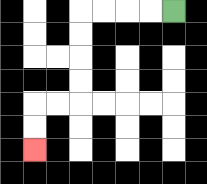{'start': '[7, 0]', 'end': '[1, 6]', 'path_directions': 'L,L,L,L,D,D,D,D,L,L,D,D', 'path_coordinates': '[[7, 0], [6, 0], [5, 0], [4, 0], [3, 0], [3, 1], [3, 2], [3, 3], [3, 4], [2, 4], [1, 4], [1, 5], [1, 6]]'}